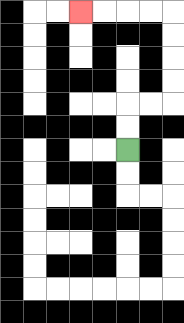{'start': '[5, 6]', 'end': '[3, 0]', 'path_directions': 'U,U,R,R,U,U,U,U,L,L,L,L', 'path_coordinates': '[[5, 6], [5, 5], [5, 4], [6, 4], [7, 4], [7, 3], [7, 2], [7, 1], [7, 0], [6, 0], [5, 0], [4, 0], [3, 0]]'}